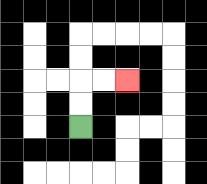{'start': '[3, 5]', 'end': '[5, 3]', 'path_directions': 'U,U,R,R', 'path_coordinates': '[[3, 5], [3, 4], [3, 3], [4, 3], [5, 3]]'}